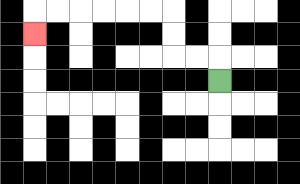{'start': '[9, 3]', 'end': '[1, 1]', 'path_directions': 'U,L,L,U,U,L,L,L,L,L,L,D', 'path_coordinates': '[[9, 3], [9, 2], [8, 2], [7, 2], [7, 1], [7, 0], [6, 0], [5, 0], [4, 0], [3, 0], [2, 0], [1, 0], [1, 1]]'}